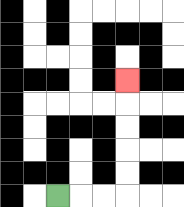{'start': '[2, 8]', 'end': '[5, 3]', 'path_directions': 'R,R,R,U,U,U,U,U', 'path_coordinates': '[[2, 8], [3, 8], [4, 8], [5, 8], [5, 7], [5, 6], [5, 5], [5, 4], [5, 3]]'}